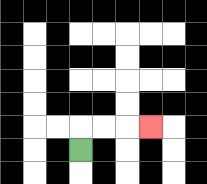{'start': '[3, 6]', 'end': '[6, 5]', 'path_directions': 'U,R,R,R', 'path_coordinates': '[[3, 6], [3, 5], [4, 5], [5, 5], [6, 5]]'}